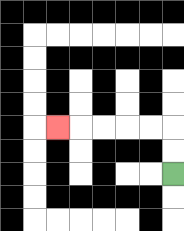{'start': '[7, 7]', 'end': '[2, 5]', 'path_directions': 'U,U,L,L,L,L,L', 'path_coordinates': '[[7, 7], [7, 6], [7, 5], [6, 5], [5, 5], [4, 5], [3, 5], [2, 5]]'}